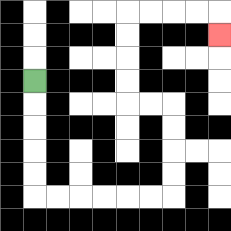{'start': '[1, 3]', 'end': '[9, 1]', 'path_directions': 'D,D,D,D,D,R,R,R,R,R,R,U,U,U,U,L,L,U,U,U,U,R,R,R,R,D', 'path_coordinates': '[[1, 3], [1, 4], [1, 5], [1, 6], [1, 7], [1, 8], [2, 8], [3, 8], [4, 8], [5, 8], [6, 8], [7, 8], [7, 7], [7, 6], [7, 5], [7, 4], [6, 4], [5, 4], [5, 3], [5, 2], [5, 1], [5, 0], [6, 0], [7, 0], [8, 0], [9, 0], [9, 1]]'}